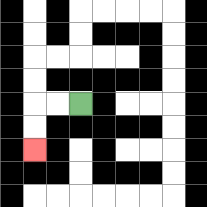{'start': '[3, 4]', 'end': '[1, 6]', 'path_directions': 'L,L,D,D', 'path_coordinates': '[[3, 4], [2, 4], [1, 4], [1, 5], [1, 6]]'}